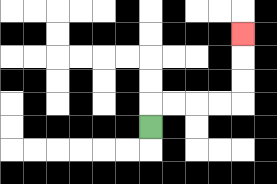{'start': '[6, 5]', 'end': '[10, 1]', 'path_directions': 'U,R,R,R,R,U,U,U', 'path_coordinates': '[[6, 5], [6, 4], [7, 4], [8, 4], [9, 4], [10, 4], [10, 3], [10, 2], [10, 1]]'}